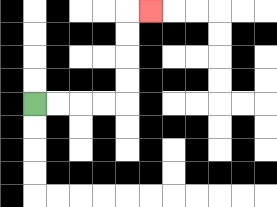{'start': '[1, 4]', 'end': '[6, 0]', 'path_directions': 'R,R,R,R,U,U,U,U,R', 'path_coordinates': '[[1, 4], [2, 4], [3, 4], [4, 4], [5, 4], [5, 3], [5, 2], [5, 1], [5, 0], [6, 0]]'}